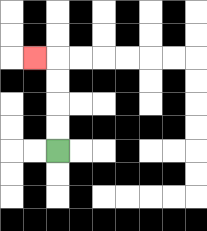{'start': '[2, 6]', 'end': '[1, 2]', 'path_directions': 'U,U,U,U,L', 'path_coordinates': '[[2, 6], [2, 5], [2, 4], [2, 3], [2, 2], [1, 2]]'}